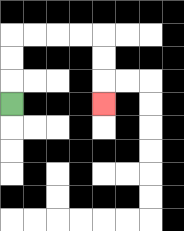{'start': '[0, 4]', 'end': '[4, 4]', 'path_directions': 'U,U,U,R,R,R,R,D,D,D', 'path_coordinates': '[[0, 4], [0, 3], [0, 2], [0, 1], [1, 1], [2, 1], [3, 1], [4, 1], [4, 2], [4, 3], [4, 4]]'}